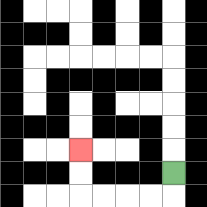{'start': '[7, 7]', 'end': '[3, 6]', 'path_directions': 'D,L,L,L,L,U,U', 'path_coordinates': '[[7, 7], [7, 8], [6, 8], [5, 8], [4, 8], [3, 8], [3, 7], [3, 6]]'}